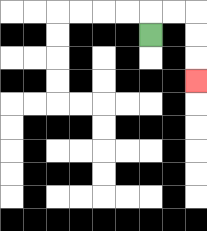{'start': '[6, 1]', 'end': '[8, 3]', 'path_directions': 'U,R,R,D,D,D', 'path_coordinates': '[[6, 1], [6, 0], [7, 0], [8, 0], [8, 1], [8, 2], [8, 3]]'}